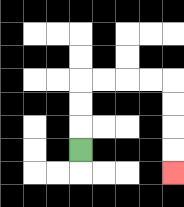{'start': '[3, 6]', 'end': '[7, 7]', 'path_directions': 'U,U,U,R,R,R,R,D,D,D,D', 'path_coordinates': '[[3, 6], [3, 5], [3, 4], [3, 3], [4, 3], [5, 3], [6, 3], [7, 3], [7, 4], [7, 5], [7, 6], [7, 7]]'}